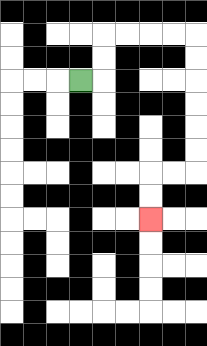{'start': '[3, 3]', 'end': '[6, 9]', 'path_directions': 'R,U,U,R,R,R,R,D,D,D,D,D,D,L,L,D,D', 'path_coordinates': '[[3, 3], [4, 3], [4, 2], [4, 1], [5, 1], [6, 1], [7, 1], [8, 1], [8, 2], [8, 3], [8, 4], [8, 5], [8, 6], [8, 7], [7, 7], [6, 7], [6, 8], [6, 9]]'}